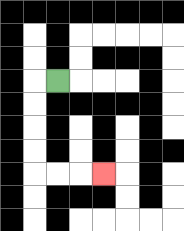{'start': '[2, 3]', 'end': '[4, 7]', 'path_directions': 'L,D,D,D,D,R,R,R', 'path_coordinates': '[[2, 3], [1, 3], [1, 4], [1, 5], [1, 6], [1, 7], [2, 7], [3, 7], [4, 7]]'}